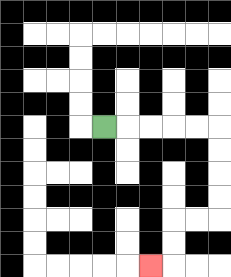{'start': '[4, 5]', 'end': '[6, 11]', 'path_directions': 'R,R,R,R,R,D,D,D,D,L,L,D,D,L', 'path_coordinates': '[[4, 5], [5, 5], [6, 5], [7, 5], [8, 5], [9, 5], [9, 6], [9, 7], [9, 8], [9, 9], [8, 9], [7, 9], [7, 10], [7, 11], [6, 11]]'}